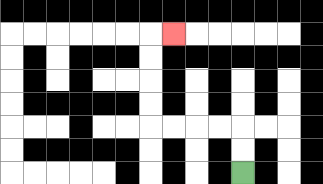{'start': '[10, 7]', 'end': '[7, 1]', 'path_directions': 'U,U,L,L,L,L,U,U,U,U,R', 'path_coordinates': '[[10, 7], [10, 6], [10, 5], [9, 5], [8, 5], [7, 5], [6, 5], [6, 4], [6, 3], [6, 2], [6, 1], [7, 1]]'}